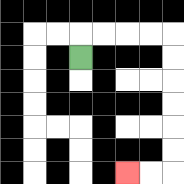{'start': '[3, 2]', 'end': '[5, 7]', 'path_directions': 'U,R,R,R,R,D,D,D,D,D,D,L,L', 'path_coordinates': '[[3, 2], [3, 1], [4, 1], [5, 1], [6, 1], [7, 1], [7, 2], [7, 3], [7, 4], [7, 5], [7, 6], [7, 7], [6, 7], [5, 7]]'}